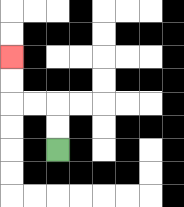{'start': '[2, 6]', 'end': '[0, 2]', 'path_directions': 'U,U,L,L,U,U', 'path_coordinates': '[[2, 6], [2, 5], [2, 4], [1, 4], [0, 4], [0, 3], [0, 2]]'}